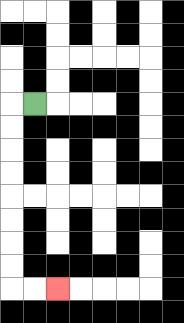{'start': '[1, 4]', 'end': '[2, 12]', 'path_directions': 'L,D,D,D,D,D,D,D,D,R,R', 'path_coordinates': '[[1, 4], [0, 4], [0, 5], [0, 6], [0, 7], [0, 8], [0, 9], [0, 10], [0, 11], [0, 12], [1, 12], [2, 12]]'}